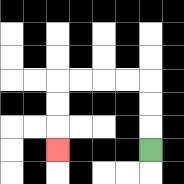{'start': '[6, 6]', 'end': '[2, 6]', 'path_directions': 'U,U,U,L,L,L,L,D,D,D', 'path_coordinates': '[[6, 6], [6, 5], [6, 4], [6, 3], [5, 3], [4, 3], [3, 3], [2, 3], [2, 4], [2, 5], [2, 6]]'}